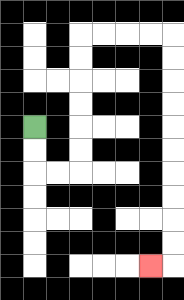{'start': '[1, 5]', 'end': '[6, 11]', 'path_directions': 'D,D,R,R,U,U,U,U,U,U,R,R,R,R,D,D,D,D,D,D,D,D,D,D,L', 'path_coordinates': '[[1, 5], [1, 6], [1, 7], [2, 7], [3, 7], [3, 6], [3, 5], [3, 4], [3, 3], [3, 2], [3, 1], [4, 1], [5, 1], [6, 1], [7, 1], [7, 2], [7, 3], [7, 4], [7, 5], [7, 6], [7, 7], [7, 8], [7, 9], [7, 10], [7, 11], [6, 11]]'}